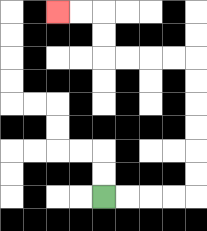{'start': '[4, 8]', 'end': '[2, 0]', 'path_directions': 'R,R,R,R,U,U,U,U,U,U,L,L,L,L,U,U,L,L', 'path_coordinates': '[[4, 8], [5, 8], [6, 8], [7, 8], [8, 8], [8, 7], [8, 6], [8, 5], [8, 4], [8, 3], [8, 2], [7, 2], [6, 2], [5, 2], [4, 2], [4, 1], [4, 0], [3, 0], [2, 0]]'}